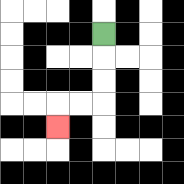{'start': '[4, 1]', 'end': '[2, 5]', 'path_directions': 'D,D,D,L,L,D', 'path_coordinates': '[[4, 1], [4, 2], [4, 3], [4, 4], [3, 4], [2, 4], [2, 5]]'}